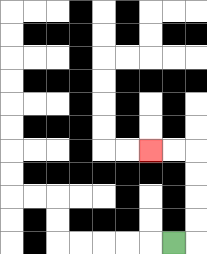{'start': '[7, 10]', 'end': '[6, 6]', 'path_directions': 'R,U,U,U,U,L,L', 'path_coordinates': '[[7, 10], [8, 10], [8, 9], [8, 8], [8, 7], [8, 6], [7, 6], [6, 6]]'}